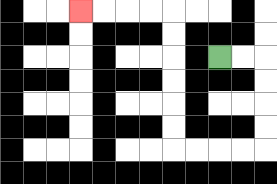{'start': '[9, 2]', 'end': '[3, 0]', 'path_directions': 'R,R,D,D,D,D,L,L,L,L,U,U,U,U,U,U,L,L,L,L', 'path_coordinates': '[[9, 2], [10, 2], [11, 2], [11, 3], [11, 4], [11, 5], [11, 6], [10, 6], [9, 6], [8, 6], [7, 6], [7, 5], [7, 4], [7, 3], [7, 2], [7, 1], [7, 0], [6, 0], [5, 0], [4, 0], [3, 0]]'}